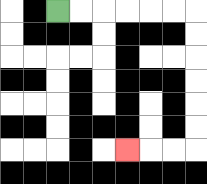{'start': '[2, 0]', 'end': '[5, 6]', 'path_directions': 'R,R,R,R,R,R,D,D,D,D,D,D,L,L,L', 'path_coordinates': '[[2, 0], [3, 0], [4, 0], [5, 0], [6, 0], [7, 0], [8, 0], [8, 1], [8, 2], [8, 3], [8, 4], [8, 5], [8, 6], [7, 6], [6, 6], [5, 6]]'}